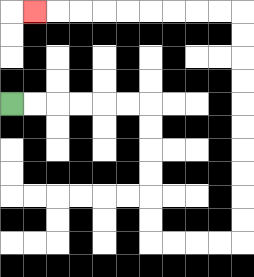{'start': '[0, 4]', 'end': '[1, 0]', 'path_directions': 'R,R,R,R,R,R,D,D,D,D,D,D,R,R,R,R,U,U,U,U,U,U,U,U,U,U,L,L,L,L,L,L,L,L,L', 'path_coordinates': '[[0, 4], [1, 4], [2, 4], [3, 4], [4, 4], [5, 4], [6, 4], [6, 5], [6, 6], [6, 7], [6, 8], [6, 9], [6, 10], [7, 10], [8, 10], [9, 10], [10, 10], [10, 9], [10, 8], [10, 7], [10, 6], [10, 5], [10, 4], [10, 3], [10, 2], [10, 1], [10, 0], [9, 0], [8, 0], [7, 0], [6, 0], [5, 0], [4, 0], [3, 0], [2, 0], [1, 0]]'}